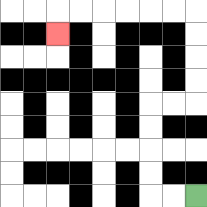{'start': '[8, 8]', 'end': '[2, 1]', 'path_directions': 'L,L,U,U,U,U,R,R,U,U,U,U,L,L,L,L,L,L,D', 'path_coordinates': '[[8, 8], [7, 8], [6, 8], [6, 7], [6, 6], [6, 5], [6, 4], [7, 4], [8, 4], [8, 3], [8, 2], [8, 1], [8, 0], [7, 0], [6, 0], [5, 0], [4, 0], [3, 0], [2, 0], [2, 1]]'}